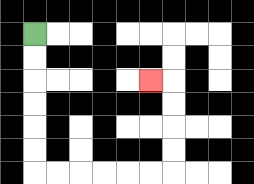{'start': '[1, 1]', 'end': '[6, 3]', 'path_directions': 'D,D,D,D,D,D,R,R,R,R,R,R,U,U,U,U,L', 'path_coordinates': '[[1, 1], [1, 2], [1, 3], [1, 4], [1, 5], [1, 6], [1, 7], [2, 7], [3, 7], [4, 7], [5, 7], [6, 7], [7, 7], [7, 6], [7, 5], [7, 4], [7, 3], [6, 3]]'}